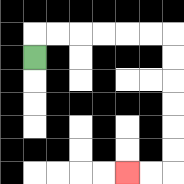{'start': '[1, 2]', 'end': '[5, 7]', 'path_directions': 'U,R,R,R,R,R,R,D,D,D,D,D,D,L,L', 'path_coordinates': '[[1, 2], [1, 1], [2, 1], [3, 1], [4, 1], [5, 1], [6, 1], [7, 1], [7, 2], [7, 3], [7, 4], [7, 5], [7, 6], [7, 7], [6, 7], [5, 7]]'}